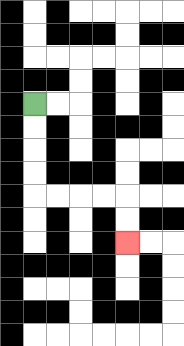{'start': '[1, 4]', 'end': '[5, 10]', 'path_directions': 'D,D,D,D,R,R,R,R,D,D', 'path_coordinates': '[[1, 4], [1, 5], [1, 6], [1, 7], [1, 8], [2, 8], [3, 8], [4, 8], [5, 8], [5, 9], [5, 10]]'}